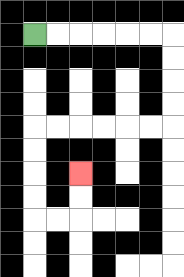{'start': '[1, 1]', 'end': '[3, 7]', 'path_directions': 'R,R,R,R,R,R,D,D,D,D,L,L,L,L,L,L,D,D,D,D,R,R,U,U', 'path_coordinates': '[[1, 1], [2, 1], [3, 1], [4, 1], [5, 1], [6, 1], [7, 1], [7, 2], [7, 3], [7, 4], [7, 5], [6, 5], [5, 5], [4, 5], [3, 5], [2, 5], [1, 5], [1, 6], [1, 7], [1, 8], [1, 9], [2, 9], [3, 9], [3, 8], [3, 7]]'}